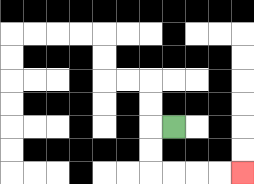{'start': '[7, 5]', 'end': '[10, 7]', 'path_directions': 'L,D,D,R,R,R,R', 'path_coordinates': '[[7, 5], [6, 5], [6, 6], [6, 7], [7, 7], [8, 7], [9, 7], [10, 7]]'}